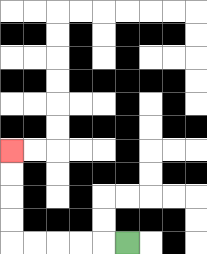{'start': '[5, 10]', 'end': '[0, 6]', 'path_directions': 'L,L,L,L,L,U,U,U,U', 'path_coordinates': '[[5, 10], [4, 10], [3, 10], [2, 10], [1, 10], [0, 10], [0, 9], [0, 8], [0, 7], [0, 6]]'}